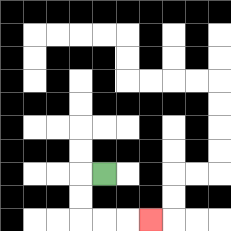{'start': '[4, 7]', 'end': '[6, 9]', 'path_directions': 'L,D,D,R,R,R', 'path_coordinates': '[[4, 7], [3, 7], [3, 8], [3, 9], [4, 9], [5, 9], [6, 9]]'}